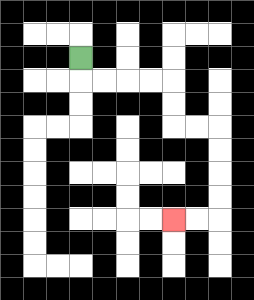{'start': '[3, 2]', 'end': '[7, 9]', 'path_directions': 'D,R,R,R,R,D,D,R,R,D,D,D,D,L,L', 'path_coordinates': '[[3, 2], [3, 3], [4, 3], [5, 3], [6, 3], [7, 3], [7, 4], [7, 5], [8, 5], [9, 5], [9, 6], [9, 7], [9, 8], [9, 9], [8, 9], [7, 9]]'}